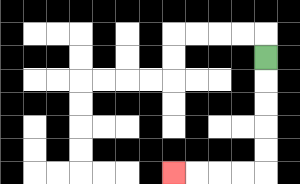{'start': '[11, 2]', 'end': '[7, 7]', 'path_directions': 'D,D,D,D,D,L,L,L,L', 'path_coordinates': '[[11, 2], [11, 3], [11, 4], [11, 5], [11, 6], [11, 7], [10, 7], [9, 7], [8, 7], [7, 7]]'}